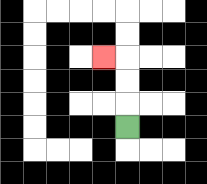{'start': '[5, 5]', 'end': '[4, 2]', 'path_directions': 'U,U,U,L', 'path_coordinates': '[[5, 5], [5, 4], [5, 3], [5, 2], [4, 2]]'}